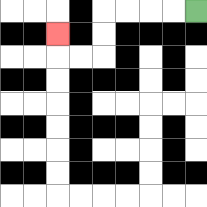{'start': '[8, 0]', 'end': '[2, 1]', 'path_directions': 'L,L,L,L,D,D,L,L,U', 'path_coordinates': '[[8, 0], [7, 0], [6, 0], [5, 0], [4, 0], [4, 1], [4, 2], [3, 2], [2, 2], [2, 1]]'}